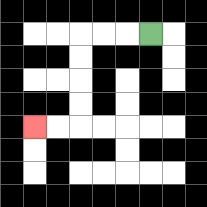{'start': '[6, 1]', 'end': '[1, 5]', 'path_directions': 'L,L,L,D,D,D,D,L,L', 'path_coordinates': '[[6, 1], [5, 1], [4, 1], [3, 1], [3, 2], [3, 3], [3, 4], [3, 5], [2, 5], [1, 5]]'}